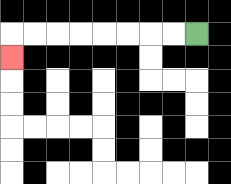{'start': '[8, 1]', 'end': '[0, 2]', 'path_directions': 'L,L,L,L,L,L,L,L,D', 'path_coordinates': '[[8, 1], [7, 1], [6, 1], [5, 1], [4, 1], [3, 1], [2, 1], [1, 1], [0, 1], [0, 2]]'}